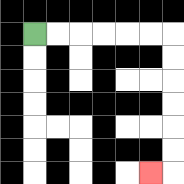{'start': '[1, 1]', 'end': '[6, 7]', 'path_directions': 'R,R,R,R,R,R,D,D,D,D,D,D,L', 'path_coordinates': '[[1, 1], [2, 1], [3, 1], [4, 1], [5, 1], [6, 1], [7, 1], [7, 2], [7, 3], [7, 4], [7, 5], [7, 6], [7, 7], [6, 7]]'}